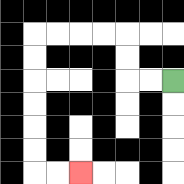{'start': '[7, 3]', 'end': '[3, 7]', 'path_directions': 'L,L,U,U,L,L,L,L,D,D,D,D,D,D,R,R', 'path_coordinates': '[[7, 3], [6, 3], [5, 3], [5, 2], [5, 1], [4, 1], [3, 1], [2, 1], [1, 1], [1, 2], [1, 3], [1, 4], [1, 5], [1, 6], [1, 7], [2, 7], [3, 7]]'}